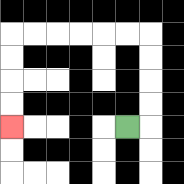{'start': '[5, 5]', 'end': '[0, 5]', 'path_directions': 'R,U,U,U,U,L,L,L,L,L,L,D,D,D,D', 'path_coordinates': '[[5, 5], [6, 5], [6, 4], [6, 3], [6, 2], [6, 1], [5, 1], [4, 1], [3, 1], [2, 1], [1, 1], [0, 1], [0, 2], [0, 3], [0, 4], [0, 5]]'}